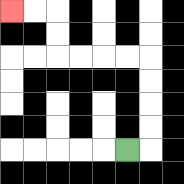{'start': '[5, 6]', 'end': '[0, 0]', 'path_directions': 'R,U,U,U,U,L,L,L,L,U,U,L,L', 'path_coordinates': '[[5, 6], [6, 6], [6, 5], [6, 4], [6, 3], [6, 2], [5, 2], [4, 2], [3, 2], [2, 2], [2, 1], [2, 0], [1, 0], [0, 0]]'}